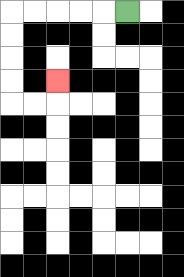{'start': '[5, 0]', 'end': '[2, 3]', 'path_directions': 'L,L,L,L,L,D,D,D,D,R,R,U', 'path_coordinates': '[[5, 0], [4, 0], [3, 0], [2, 0], [1, 0], [0, 0], [0, 1], [0, 2], [0, 3], [0, 4], [1, 4], [2, 4], [2, 3]]'}